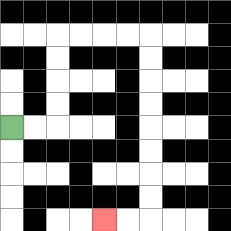{'start': '[0, 5]', 'end': '[4, 9]', 'path_directions': 'R,R,U,U,U,U,R,R,R,R,D,D,D,D,D,D,D,D,L,L', 'path_coordinates': '[[0, 5], [1, 5], [2, 5], [2, 4], [2, 3], [2, 2], [2, 1], [3, 1], [4, 1], [5, 1], [6, 1], [6, 2], [6, 3], [6, 4], [6, 5], [6, 6], [6, 7], [6, 8], [6, 9], [5, 9], [4, 9]]'}